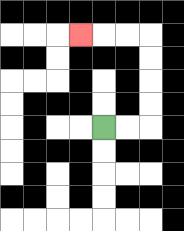{'start': '[4, 5]', 'end': '[3, 1]', 'path_directions': 'R,R,U,U,U,U,L,L,L', 'path_coordinates': '[[4, 5], [5, 5], [6, 5], [6, 4], [6, 3], [6, 2], [6, 1], [5, 1], [4, 1], [3, 1]]'}